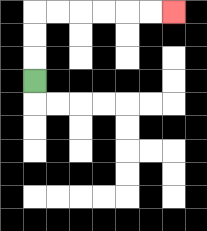{'start': '[1, 3]', 'end': '[7, 0]', 'path_directions': 'U,U,U,R,R,R,R,R,R', 'path_coordinates': '[[1, 3], [1, 2], [1, 1], [1, 0], [2, 0], [3, 0], [4, 0], [5, 0], [6, 0], [7, 0]]'}